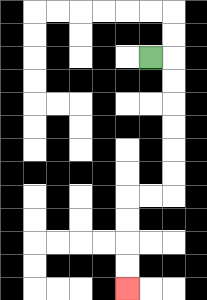{'start': '[6, 2]', 'end': '[5, 12]', 'path_directions': 'R,D,D,D,D,D,D,L,L,D,D,D,D', 'path_coordinates': '[[6, 2], [7, 2], [7, 3], [7, 4], [7, 5], [7, 6], [7, 7], [7, 8], [6, 8], [5, 8], [5, 9], [5, 10], [5, 11], [5, 12]]'}